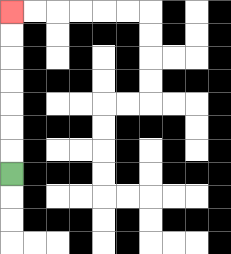{'start': '[0, 7]', 'end': '[0, 0]', 'path_directions': 'U,U,U,U,U,U,U', 'path_coordinates': '[[0, 7], [0, 6], [0, 5], [0, 4], [0, 3], [0, 2], [0, 1], [0, 0]]'}